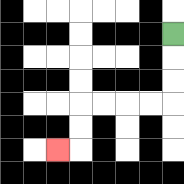{'start': '[7, 1]', 'end': '[2, 6]', 'path_directions': 'D,D,D,L,L,L,L,D,D,L', 'path_coordinates': '[[7, 1], [7, 2], [7, 3], [7, 4], [6, 4], [5, 4], [4, 4], [3, 4], [3, 5], [3, 6], [2, 6]]'}